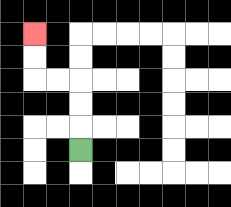{'start': '[3, 6]', 'end': '[1, 1]', 'path_directions': 'U,U,U,L,L,U,U', 'path_coordinates': '[[3, 6], [3, 5], [3, 4], [3, 3], [2, 3], [1, 3], [1, 2], [1, 1]]'}